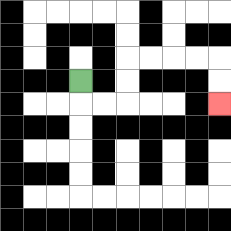{'start': '[3, 3]', 'end': '[9, 4]', 'path_directions': 'D,R,R,U,U,R,R,R,R,D,D', 'path_coordinates': '[[3, 3], [3, 4], [4, 4], [5, 4], [5, 3], [5, 2], [6, 2], [7, 2], [8, 2], [9, 2], [9, 3], [9, 4]]'}